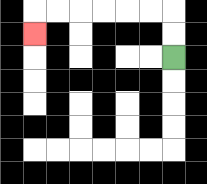{'start': '[7, 2]', 'end': '[1, 1]', 'path_directions': 'U,U,L,L,L,L,L,L,D', 'path_coordinates': '[[7, 2], [7, 1], [7, 0], [6, 0], [5, 0], [4, 0], [3, 0], [2, 0], [1, 0], [1, 1]]'}